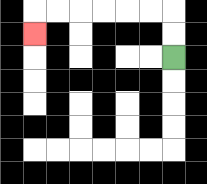{'start': '[7, 2]', 'end': '[1, 1]', 'path_directions': 'U,U,L,L,L,L,L,L,D', 'path_coordinates': '[[7, 2], [7, 1], [7, 0], [6, 0], [5, 0], [4, 0], [3, 0], [2, 0], [1, 0], [1, 1]]'}